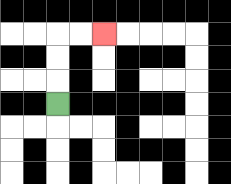{'start': '[2, 4]', 'end': '[4, 1]', 'path_directions': 'U,U,U,R,R', 'path_coordinates': '[[2, 4], [2, 3], [2, 2], [2, 1], [3, 1], [4, 1]]'}